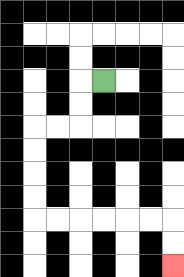{'start': '[4, 3]', 'end': '[7, 11]', 'path_directions': 'L,D,D,L,L,D,D,D,D,R,R,R,R,R,R,D,D', 'path_coordinates': '[[4, 3], [3, 3], [3, 4], [3, 5], [2, 5], [1, 5], [1, 6], [1, 7], [1, 8], [1, 9], [2, 9], [3, 9], [4, 9], [5, 9], [6, 9], [7, 9], [7, 10], [7, 11]]'}